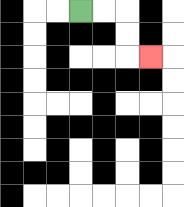{'start': '[3, 0]', 'end': '[6, 2]', 'path_directions': 'R,R,D,D,R', 'path_coordinates': '[[3, 0], [4, 0], [5, 0], [5, 1], [5, 2], [6, 2]]'}